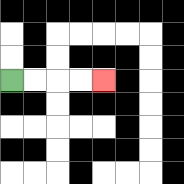{'start': '[0, 3]', 'end': '[4, 3]', 'path_directions': 'R,R,R,R', 'path_coordinates': '[[0, 3], [1, 3], [2, 3], [3, 3], [4, 3]]'}